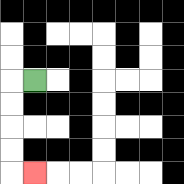{'start': '[1, 3]', 'end': '[1, 7]', 'path_directions': 'L,D,D,D,D,R', 'path_coordinates': '[[1, 3], [0, 3], [0, 4], [0, 5], [0, 6], [0, 7], [1, 7]]'}